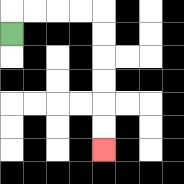{'start': '[0, 1]', 'end': '[4, 6]', 'path_directions': 'U,R,R,R,R,D,D,D,D,D,D', 'path_coordinates': '[[0, 1], [0, 0], [1, 0], [2, 0], [3, 0], [4, 0], [4, 1], [4, 2], [4, 3], [4, 4], [4, 5], [4, 6]]'}